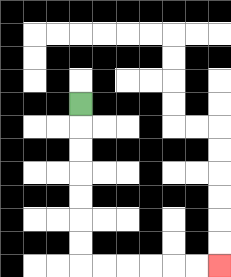{'start': '[3, 4]', 'end': '[9, 11]', 'path_directions': 'D,D,D,D,D,D,D,R,R,R,R,R,R', 'path_coordinates': '[[3, 4], [3, 5], [3, 6], [3, 7], [3, 8], [3, 9], [3, 10], [3, 11], [4, 11], [5, 11], [6, 11], [7, 11], [8, 11], [9, 11]]'}